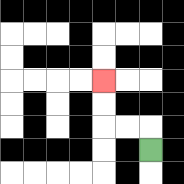{'start': '[6, 6]', 'end': '[4, 3]', 'path_directions': 'U,L,L,U,U', 'path_coordinates': '[[6, 6], [6, 5], [5, 5], [4, 5], [4, 4], [4, 3]]'}